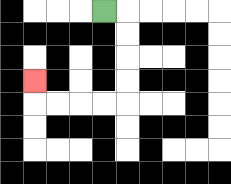{'start': '[4, 0]', 'end': '[1, 3]', 'path_directions': 'R,D,D,D,D,L,L,L,L,U', 'path_coordinates': '[[4, 0], [5, 0], [5, 1], [5, 2], [5, 3], [5, 4], [4, 4], [3, 4], [2, 4], [1, 4], [1, 3]]'}